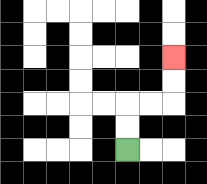{'start': '[5, 6]', 'end': '[7, 2]', 'path_directions': 'U,U,R,R,U,U', 'path_coordinates': '[[5, 6], [5, 5], [5, 4], [6, 4], [7, 4], [7, 3], [7, 2]]'}